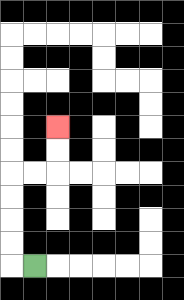{'start': '[1, 11]', 'end': '[2, 5]', 'path_directions': 'L,U,U,U,U,R,R,U,U', 'path_coordinates': '[[1, 11], [0, 11], [0, 10], [0, 9], [0, 8], [0, 7], [1, 7], [2, 7], [2, 6], [2, 5]]'}